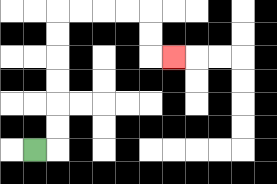{'start': '[1, 6]', 'end': '[7, 2]', 'path_directions': 'R,U,U,U,U,U,U,R,R,R,R,D,D,R', 'path_coordinates': '[[1, 6], [2, 6], [2, 5], [2, 4], [2, 3], [2, 2], [2, 1], [2, 0], [3, 0], [4, 0], [5, 0], [6, 0], [6, 1], [6, 2], [7, 2]]'}